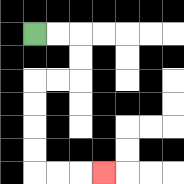{'start': '[1, 1]', 'end': '[4, 7]', 'path_directions': 'R,R,D,D,L,L,D,D,D,D,R,R,R', 'path_coordinates': '[[1, 1], [2, 1], [3, 1], [3, 2], [3, 3], [2, 3], [1, 3], [1, 4], [1, 5], [1, 6], [1, 7], [2, 7], [3, 7], [4, 7]]'}